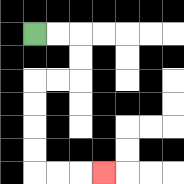{'start': '[1, 1]', 'end': '[4, 7]', 'path_directions': 'R,R,D,D,L,L,D,D,D,D,R,R,R', 'path_coordinates': '[[1, 1], [2, 1], [3, 1], [3, 2], [3, 3], [2, 3], [1, 3], [1, 4], [1, 5], [1, 6], [1, 7], [2, 7], [3, 7], [4, 7]]'}